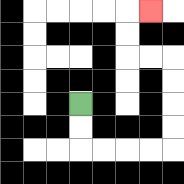{'start': '[3, 4]', 'end': '[6, 0]', 'path_directions': 'D,D,R,R,R,R,U,U,U,U,L,L,U,U,R', 'path_coordinates': '[[3, 4], [3, 5], [3, 6], [4, 6], [5, 6], [6, 6], [7, 6], [7, 5], [7, 4], [7, 3], [7, 2], [6, 2], [5, 2], [5, 1], [5, 0], [6, 0]]'}